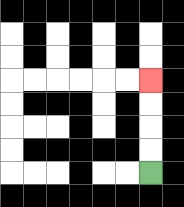{'start': '[6, 7]', 'end': '[6, 3]', 'path_directions': 'U,U,U,U', 'path_coordinates': '[[6, 7], [6, 6], [6, 5], [6, 4], [6, 3]]'}